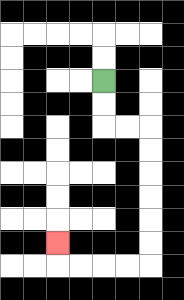{'start': '[4, 3]', 'end': '[2, 10]', 'path_directions': 'D,D,R,R,D,D,D,D,D,D,L,L,L,L,U', 'path_coordinates': '[[4, 3], [4, 4], [4, 5], [5, 5], [6, 5], [6, 6], [6, 7], [6, 8], [6, 9], [6, 10], [6, 11], [5, 11], [4, 11], [3, 11], [2, 11], [2, 10]]'}